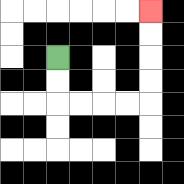{'start': '[2, 2]', 'end': '[6, 0]', 'path_directions': 'D,D,R,R,R,R,U,U,U,U', 'path_coordinates': '[[2, 2], [2, 3], [2, 4], [3, 4], [4, 4], [5, 4], [6, 4], [6, 3], [6, 2], [6, 1], [6, 0]]'}